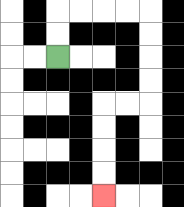{'start': '[2, 2]', 'end': '[4, 8]', 'path_directions': 'U,U,R,R,R,R,D,D,D,D,L,L,D,D,D,D', 'path_coordinates': '[[2, 2], [2, 1], [2, 0], [3, 0], [4, 0], [5, 0], [6, 0], [6, 1], [6, 2], [6, 3], [6, 4], [5, 4], [4, 4], [4, 5], [4, 6], [4, 7], [4, 8]]'}